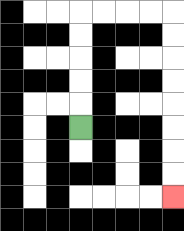{'start': '[3, 5]', 'end': '[7, 8]', 'path_directions': 'U,U,U,U,U,R,R,R,R,D,D,D,D,D,D,D,D', 'path_coordinates': '[[3, 5], [3, 4], [3, 3], [3, 2], [3, 1], [3, 0], [4, 0], [5, 0], [6, 0], [7, 0], [7, 1], [7, 2], [7, 3], [7, 4], [7, 5], [7, 6], [7, 7], [7, 8]]'}